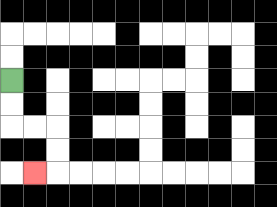{'start': '[0, 3]', 'end': '[1, 7]', 'path_directions': 'D,D,R,R,D,D,L', 'path_coordinates': '[[0, 3], [0, 4], [0, 5], [1, 5], [2, 5], [2, 6], [2, 7], [1, 7]]'}